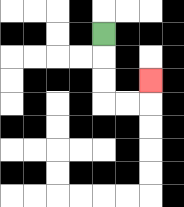{'start': '[4, 1]', 'end': '[6, 3]', 'path_directions': 'D,D,D,R,R,U', 'path_coordinates': '[[4, 1], [4, 2], [4, 3], [4, 4], [5, 4], [6, 4], [6, 3]]'}